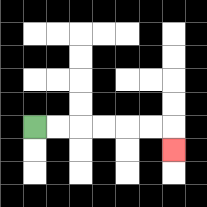{'start': '[1, 5]', 'end': '[7, 6]', 'path_directions': 'R,R,R,R,R,R,D', 'path_coordinates': '[[1, 5], [2, 5], [3, 5], [4, 5], [5, 5], [6, 5], [7, 5], [7, 6]]'}